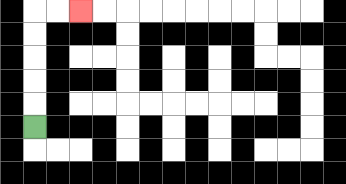{'start': '[1, 5]', 'end': '[3, 0]', 'path_directions': 'U,U,U,U,U,R,R', 'path_coordinates': '[[1, 5], [1, 4], [1, 3], [1, 2], [1, 1], [1, 0], [2, 0], [3, 0]]'}